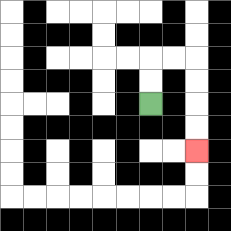{'start': '[6, 4]', 'end': '[8, 6]', 'path_directions': 'U,U,R,R,D,D,D,D', 'path_coordinates': '[[6, 4], [6, 3], [6, 2], [7, 2], [8, 2], [8, 3], [8, 4], [8, 5], [8, 6]]'}